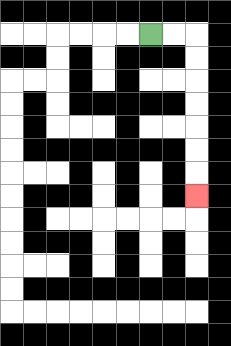{'start': '[6, 1]', 'end': '[8, 8]', 'path_directions': 'R,R,D,D,D,D,D,D,D', 'path_coordinates': '[[6, 1], [7, 1], [8, 1], [8, 2], [8, 3], [8, 4], [8, 5], [8, 6], [8, 7], [8, 8]]'}